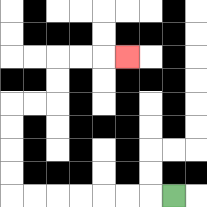{'start': '[7, 8]', 'end': '[5, 2]', 'path_directions': 'L,L,L,L,L,L,L,U,U,U,U,R,R,U,U,R,R,R', 'path_coordinates': '[[7, 8], [6, 8], [5, 8], [4, 8], [3, 8], [2, 8], [1, 8], [0, 8], [0, 7], [0, 6], [0, 5], [0, 4], [1, 4], [2, 4], [2, 3], [2, 2], [3, 2], [4, 2], [5, 2]]'}